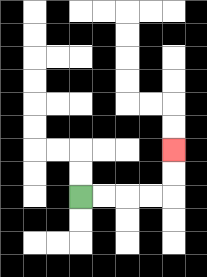{'start': '[3, 8]', 'end': '[7, 6]', 'path_directions': 'R,R,R,R,U,U', 'path_coordinates': '[[3, 8], [4, 8], [5, 8], [6, 8], [7, 8], [7, 7], [7, 6]]'}